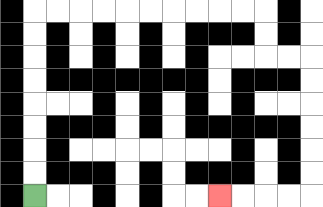{'start': '[1, 8]', 'end': '[9, 8]', 'path_directions': 'U,U,U,U,U,U,U,U,R,R,R,R,R,R,R,R,R,R,D,D,R,R,D,D,D,D,D,D,L,L,L,L', 'path_coordinates': '[[1, 8], [1, 7], [1, 6], [1, 5], [1, 4], [1, 3], [1, 2], [1, 1], [1, 0], [2, 0], [3, 0], [4, 0], [5, 0], [6, 0], [7, 0], [8, 0], [9, 0], [10, 0], [11, 0], [11, 1], [11, 2], [12, 2], [13, 2], [13, 3], [13, 4], [13, 5], [13, 6], [13, 7], [13, 8], [12, 8], [11, 8], [10, 8], [9, 8]]'}